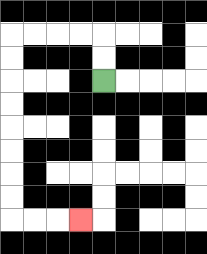{'start': '[4, 3]', 'end': '[3, 9]', 'path_directions': 'U,U,L,L,L,L,D,D,D,D,D,D,D,D,R,R,R', 'path_coordinates': '[[4, 3], [4, 2], [4, 1], [3, 1], [2, 1], [1, 1], [0, 1], [0, 2], [0, 3], [0, 4], [0, 5], [0, 6], [0, 7], [0, 8], [0, 9], [1, 9], [2, 9], [3, 9]]'}